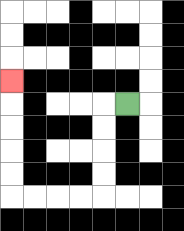{'start': '[5, 4]', 'end': '[0, 3]', 'path_directions': 'L,D,D,D,D,L,L,L,L,U,U,U,U,U', 'path_coordinates': '[[5, 4], [4, 4], [4, 5], [4, 6], [4, 7], [4, 8], [3, 8], [2, 8], [1, 8], [0, 8], [0, 7], [0, 6], [0, 5], [0, 4], [0, 3]]'}